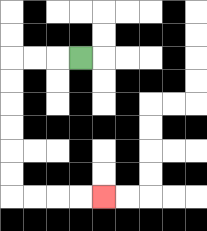{'start': '[3, 2]', 'end': '[4, 8]', 'path_directions': 'L,L,L,D,D,D,D,D,D,R,R,R,R', 'path_coordinates': '[[3, 2], [2, 2], [1, 2], [0, 2], [0, 3], [0, 4], [0, 5], [0, 6], [0, 7], [0, 8], [1, 8], [2, 8], [3, 8], [4, 8]]'}